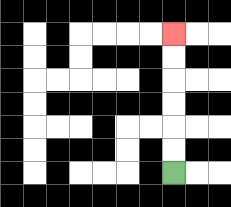{'start': '[7, 7]', 'end': '[7, 1]', 'path_directions': 'U,U,U,U,U,U', 'path_coordinates': '[[7, 7], [7, 6], [7, 5], [7, 4], [7, 3], [7, 2], [7, 1]]'}